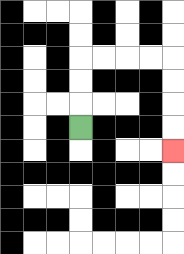{'start': '[3, 5]', 'end': '[7, 6]', 'path_directions': 'U,U,U,R,R,R,R,D,D,D,D', 'path_coordinates': '[[3, 5], [3, 4], [3, 3], [3, 2], [4, 2], [5, 2], [6, 2], [7, 2], [7, 3], [7, 4], [7, 5], [7, 6]]'}